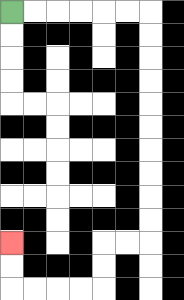{'start': '[0, 0]', 'end': '[0, 10]', 'path_directions': 'R,R,R,R,R,R,D,D,D,D,D,D,D,D,D,D,L,L,D,D,L,L,L,L,U,U', 'path_coordinates': '[[0, 0], [1, 0], [2, 0], [3, 0], [4, 0], [5, 0], [6, 0], [6, 1], [6, 2], [6, 3], [6, 4], [6, 5], [6, 6], [6, 7], [6, 8], [6, 9], [6, 10], [5, 10], [4, 10], [4, 11], [4, 12], [3, 12], [2, 12], [1, 12], [0, 12], [0, 11], [0, 10]]'}